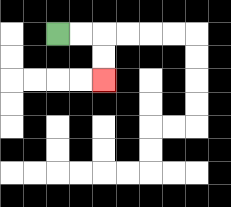{'start': '[2, 1]', 'end': '[4, 3]', 'path_directions': 'R,R,D,D', 'path_coordinates': '[[2, 1], [3, 1], [4, 1], [4, 2], [4, 3]]'}